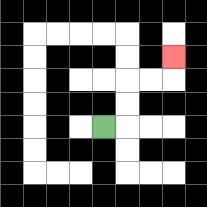{'start': '[4, 5]', 'end': '[7, 2]', 'path_directions': 'R,U,U,R,R,U', 'path_coordinates': '[[4, 5], [5, 5], [5, 4], [5, 3], [6, 3], [7, 3], [7, 2]]'}